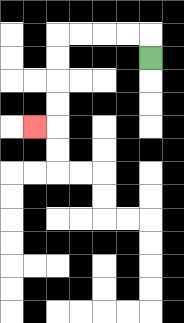{'start': '[6, 2]', 'end': '[1, 5]', 'path_directions': 'U,L,L,L,L,D,D,D,D,L', 'path_coordinates': '[[6, 2], [6, 1], [5, 1], [4, 1], [3, 1], [2, 1], [2, 2], [2, 3], [2, 4], [2, 5], [1, 5]]'}